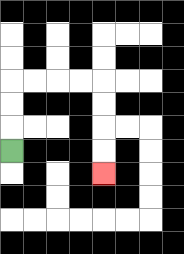{'start': '[0, 6]', 'end': '[4, 7]', 'path_directions': 'U,U,U,R,R,R,R,D,D,D,D', 'path_coordinates': '[[0, 6], [0, 5], [0, 4], [0, 3], [1, 3], [2, 3], [3, 3], [4, 3], [4, 4], [4, 5], [4, 6], [4, 7]]'}